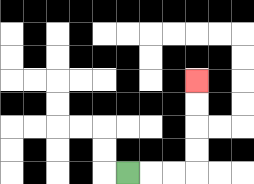{'start': '[5, 7]', 'end': '[8, 3]', 'path_directions': 'R,R,R,U,U,U,U', 'path_coordinates': '[[5, 7], [6, 7], [7, 7], [8, 7], [8, 6], [8, 5], [8, 4], [8, 3]]'}